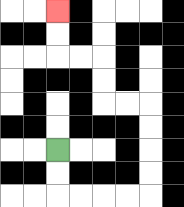{'start': '[2, 6]', 'end': '[2, 0]', 'path_directions': 'D,D,R,R,R,R,U,U,U,U,L,L,U,U,L,L,U,U', 'path_coordinates': '[[2, 6], [2, 7], [2, 8], [3, 8], [4, 8], [5, 8], [6, 8], [6, 7], [6, 6], [6, 5], [6, 4], [5, 4], [4, 4], [4, 3], [4, 2], [3, 2], [2, 2], [2, 1], [2, 0]]'}